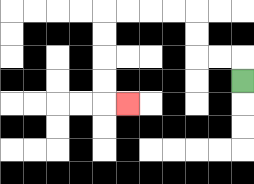{'start': '[10, 3]', 'end': '[5, 4]', 'path_directions': 'U,L,L,U,U,L,L,L,L,D,D,D,D,R', 'path_coordinates': '[[10, 3], [10, 2], [9, 2], [8, 2], [8, 1], [8, 0], [7, 0], [6, 0], [5, 0], [4, 0], [4, 1], [4, 2], [4, 3], [4, 4], [5, 4]]'}